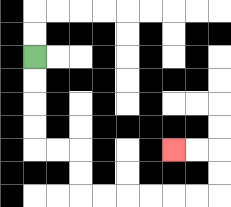{'start': '[1, 2]', 'end': '[7, 6]', 'path_directions': 'D,D,D,D,R,R,D,D,R,R,R,R,R,R,U,U,L,L', 'path_coordinates': '[[1, 2], [1, 3], [1, 4], [1, 5], [1, 6], [2, 6], [3, 6], [3, 7], [3, 8], [4, 8], [5, 8], [6, 8], [7, 8], [8, 8], [9, 8], [9, 7], [9, 6], [8, 6], [7, 6]]'}